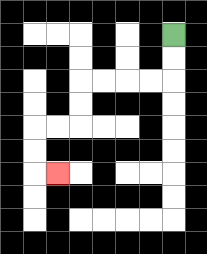{'start': '[7, 1]', 'end': '[2, 7]', 'path_directions': 'D,D,L,L,L,L,D,D,L,L,D,D,R', 'path_coordinates': '[[7, 1], [7, 2], [7, 3], [6, 3], [5, 3], [4, 3], [3, 3], [3, 4], [3, 5], [2, 5], [1, 5], [1, 6], [1, 7], [2, 7]]'}